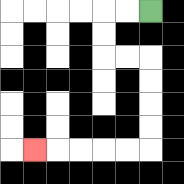{'start': '[6, 0]', 'end': '[1, 6]', 'path_directions': 'L,L,D,D,R,R,D,D,D,D,L,L,L,L,L', 'path_coordinates': '[[6, 0], [5, 0], [4, 0], [4, 1], [4, 2], [5, 2], [6, 2], [6, 3], [6, 4], [6, 5], [6, 6], [5, 6], [4, 6], [3, 6], [2, 6], [1, 6]]'}